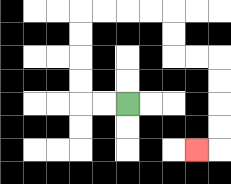{'start': '[5, 4]', 'end': '[8, 6]', 'path_directions': 'L,L,U,U,U,U,R,R,R,R,D,D,R,R,D,D,D,D,L', 'path_coordinates': '[[5, 4], [4, 4], [3, 4], [3, 3], [3, 2], [3, 1], [3, 0], [4, 0], [5, 0], [6, 0], [7, 0], [7, 1], [7, 2], [8, 2], [9, 2], [9, 3], [9, 4], [9, 5], [9, 6], [8, 6]]'}